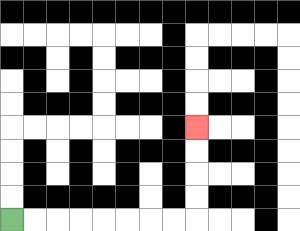{'start': '[0, 9]', 'end': '[8, 5]', 'path_directions': 'R,R,R,R,R,R,R,R,U,U,U,U', 'path_coordinates': '[[0, 9], [1, 9], [2, 9], [3, 9], [4, 9], [5, 9], [6, 9], [7, 9], [8, 9], [8, 8], [8, 7], [8, 6], [8, 5]]'}